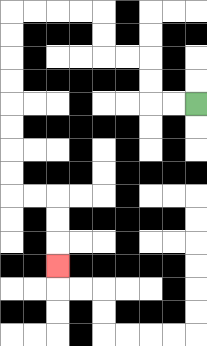{'start': '[8, 4]', 'end': '[2, 11]', 'path_directions': 'L,L,U,U,L,L,U,U,L,L,L,L,D,D,D,D,D,D,D,D,R,R,D,D,D', 'path_coordinates': '[[8, 4], [7, 4], [6, 4], [6, 3], [6, 2], [5, 2], [4, 2], [4, 1], [4, 0], [3, 0], [2, 0], [1, 0], [0, 0], [0, 1], [0, 2], [0, 3], [0, 4], [0, 5], [0, 6], [0, 7], [0, 8], [1, 8], [2, 8], [2, 9], [2, 10], [2, 11]]'}